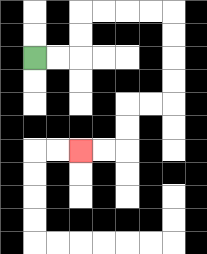{'start': '[1, 2]', 'end': '[3, 6]', 'path_directions': 'R,R,U,U,R,R,R,R,D,D,D,D,L,L,D,D,L,L', 'path_coordinates': '[[1, 2], [2, 2], [3, 2], [3, 1], [3, 0], [4, 0], [5, 0], [6, 0], [7, 0], [7, 1], [7, 2], [7, 3], [7, 4], [6, 4], [5, 4], [5, 5], [5, 6], [4, 6], [3, 6]]'}